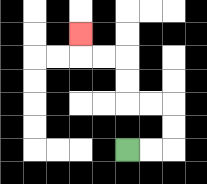{'start': '[5, 6]', 'end': '[3, 1]', 'path_directions': 'R,R,U,U,L,L,U,U,L,L,U', 'path_coordinates': '[[5, 6], [6, 6], [7, 6], [7, 5], [7, 4], [6, 4], [5, 4], [5, 3], [5, 2], [4, 2], [3, 2], [3, 1]]'}